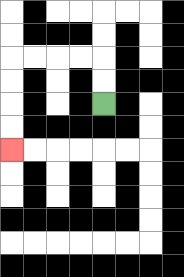{'start': '[4, 4]', 'end': '[0, 6]', 'path_directions': 'U,U,L,L,L,L,D,D,D,D', 'path_coordinates': '[[4, 4], [4, 3], [4, 2], [3, 2], [2, 2], [1, 2], [0, 2], [0, 3], [0, 4], [0, 5], [0, 6]]'}